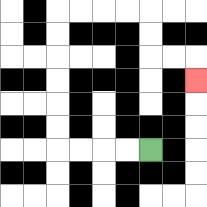{'start': '[6, 6]', 'end': '[8, 3]', 'path_directions': 'L,L,L,L,U,U,U,U,U,U,R,R,R,R,D,D,R,R,D', 'path_coordinates': '[[6, 6], [5, 6], [4, 6], [3, 6], [2, 6], [2, 5], [2, 4], [2, 3], [2, 2], [2, 1], [2, 0], [3, 0], [4, 0], [5, 0], [6, 0], [6, 1], [6, 2], [7, 2], [8, 2], [8, 3]]'}